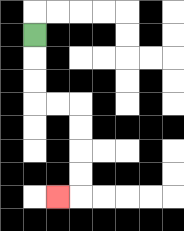{'start': '[1, 1]', 'end': '[2, 8]', 'path_directions': 'D,D,D,R,R,D,D,D,D,L', 'path_coordinates': '[[1, 1], [1, 2], [1, 3], [1, 4], [2, 4], [3, 4], [3, 5], [3, 6], [3, 7], [3, 8], [2, 8]]'}